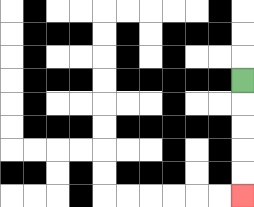{'start': '[10, 3]', 'end': '[10, 8]', 'path_directions': 'D,D,D,D,D', 'path_coordinates': '[[10, 3], [10, 4], [10, 5], [10, 6], [10, 7], [10, 8]]'}